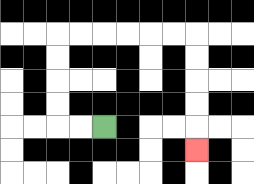{'start': '[4, 5]', 'end': '[8, 6]', 'path_directions': 'L,L,U,U,U,U,R,R,R,R,R,R,D,D,D,D,D', 'path_coordinates': '[[4, 5], [3, 5], [2, 5], [2, 4], [2, 3], [2, 2], [2, 1], [3, 1], [4, 1], [5, 1], [6, 1], [7, 1], [8, 1], [8, 2], [8, 3], [8, 4], [8, 5], [8, 6]]'}